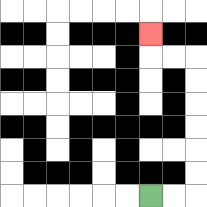{'start': '[6, 8]', 'end': '[6, 1]', 'path_directions': 'R,R,U,U,U,U,U,U,L,L,U', 'path_coordinates': '[[6, 8], [7, 8], [8, 8], [8, 7], [8, 6], [8, 5], [8, 4], [8, 3], [8, 2], [7, 2], [6, 2], [6, 1]]'}